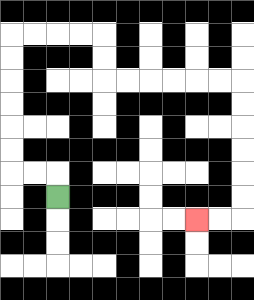{'start': '[2, 8]', 'end': '[8, 9]', 'path_directions': 'U,L,L,U,U,U,U,U,U,R,R,R,R,D,D,R,R,R,R,R,R,D,D,D,D,D,D,L,L', 'path_coordinates': '[[2, 8], [2, 7], [1, 7], [0, 7], [0, 6], [0, 5], [0, 4], [0, 3], [0, 2], [0, 1], [1, 1], [2, 1], [3, 1], [4, 1], [4, 2], [4, 3], [5, 3], [6, 3], [7, 3], [8, 3], [9, 3], [10, 3], [10, 4], [10, 5], [10, 6], [10, 7], [10, 8], [10, 9], [9, 9], [8, 9]]'}